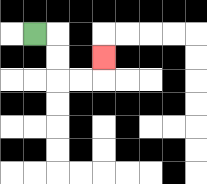{'start': '[1, 1]', 'end': '[4, 2]', 'path_directions': 'R,D,D,R,R,U', 'path_coordinates': '[[1, 1], [2, 1], [2, 2], [2, 3], [3, 3], [4, 3], [4, 2]]'}